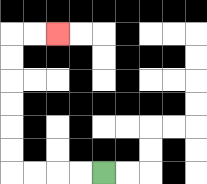{'start': '[4, 7]', 'end': '[2, 1]', 'path_directions': 'L,L,L,L,U,U,U,U,U,U,R,R', 'path_coordinates': '[[4, 7], [3, 7], [2, 7], [1, 7], [0, 7], [0, 6], [0, 5], [0, 4], [0, 3], [0, 2], [0, 1], [1, 1], [2, 1]]'}